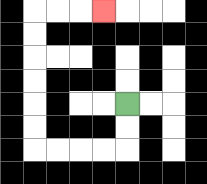{'start': '[5, 4]', 'end': '[4, 0]', 'path_directions': 'D,D,L,L,L,L,U,U,U,U,U,U,R,R,R', 'path_coordinates': '[[5, 4], [5, 5], [5, 6], [4, 6], [3, 6], [2, 6], [1, 6], [1, 5], [1, 4], [1, 3], [1, 2], [1, 1], [1, 0], [2, 0], [3, 0], [4, 0]]'}